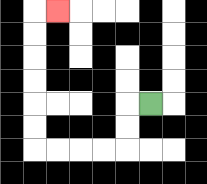{'start': '[6, 4]', 'end': '[2, 0]', 'path_directions': 'L,D,D,L,L,L,L,U,U,U,U,U,U,R', 'path_coordinates': '[[6, 4], [5, 4], [5, 5], [5, 6], [4, 6], [3, 6], [2, 6], [1, 6], [1, 5], [1, 4], [1, 3], [1, 2], [1, 1], [1, 0], [2, 0]]'}